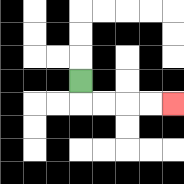{'start': '[3, 3]', 'end': '[7, 4]', 'path_directions': 'D,R,R,R,R', 'path_coordinates': '[[3, 3], [3, 4], [4, 4], [5, 4], [6, 4], [7, 4]]'}